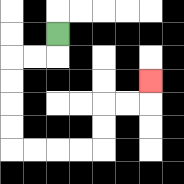{'start': '[2, 1]', 'end': '[6, 3]', 'path_directions': 'D,L,L,D,D,D,D,R,R,R,R,U,U,R,R,U', 'path_coordinates': '[[2, 1], [2, 2], [1, 2], [0, 2], [0, 3], [0, 4], [0, 5], [0, 6], [1, 6], [2, 6], [3, 6], [4, 6], [4, 5], [4, 4], [5, 4], [6, 4], [6, 3]]'}